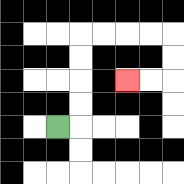{'start': '[2, 5]', 'end': '[5, 3]', 'path_directions': 'R,U,U,U,U,R,R,R,R,D,D,L,L', 'path_coordinates': '[[2, 5], [3, 5], [3, 4], [3, 3], [3, 2], [3, 1], [4, 1], [5, 1], [6, 1], [7, 1], [7, 2], [7, 3], [6, 3], [5, 3]]'}